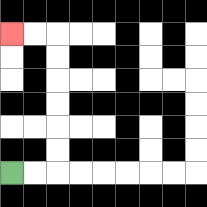{'start': '[0, 7]', 'end': '[0, 1]', 'path_directions': 'R,R,U,U,U,U,U,U,L,L', 'path_coordinates': '[[0, 7], [1, 7], [2, 7], [2, 6], [2, 5], [2, 4], [2, 3], [2, 2], [2, 1], [1, 1], [0, 1]]'}